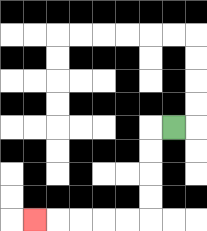{'start': '[7, 5]', 'end': '[1, 9]', 'path_directions': 'L,D,D,D,D,L,L,L,L,L', 'path_coordinates': '[[7, 5], [6, 5], [6, 6], [6, 7], [6, 8], [6, 9], [5, 9], [4, 9], [3, 9], [2, 9], [1, 9]]'}